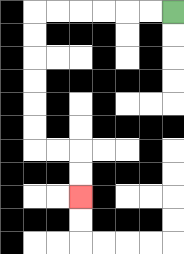{'start': '[7, 0]', 'end': '[3, 8]', 'path_directions': 'L,L,L,L,L,L,D,D,D,D,D,D,R,R,D,D', 'path_coordinates': '[[7, 0], [6, 0], [5, 0], [4, 0], [3, 0], [2, 0], [1, 0], [1, 1], [1, 2], [1, 3], [1, 4], [1, 5], [1, 6], [2, 6], [3, 6], [3, 7], [3, 8]]'}